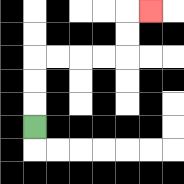{'start': '[1, 5]', 'end': '[6, 0]', 'path_directions': 'U,U,U,R,R,R,R,U,U,R', 'path_coordinates': '[[1, 5], [1, 4], [1, 3], [1, 2], [2, 2], [3, 2], [4, 2], [5, 2], [5, 1], [5, 0], [6, 0]]'}